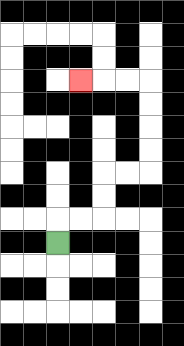{'start': '[2, 10]', 'end': '[3, 3]', 'path_directions': 'U,R,R,U,U,R,R,U,U,U,U,L,L,L', 'path_coordinates': '[[2, 10], [2, 9], [3, 9], [4, 9], [4, 8], [4, 7], [5, 7], [6, 7], [6, 6], [6, 5], [6, 4], [6, 3], [5, 3], [4, 3], [3, 3]]'}